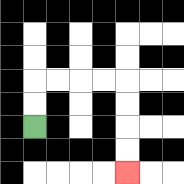{'start': '[1, 5]', 'end': '[5, 7]', 'path_directions': 'U,U,R,R,R,R,D,D,D,D', 'path_coordinates': '[[1, 5], [1, 4], [1, 3], [2, 3], [3, 3], [4, 3], [5, 3], [5, 4], [5, 5], [5, 6], [5, 7]]'}